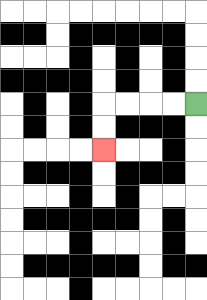{'start': '[8, 4]', 'end': '[4, 6]', 'path_directions': 'L,L,L,L,D,D', 'path_coordinates': '[[8, 4], [7, 4], [6, 4], [5, 4], [4, 4], [4, 5], [4, 6]]'}